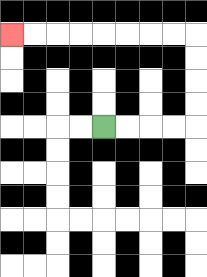{'start': '[4, 5]', 'end': '[0, 1]', 'path_directions': 'R,R,R,R,U,U,U,U,L,L,L,L,L,L,L,L', 'path_coordinates': '[[4, 5], [5, 5], [6, 5], [7, 5], [8, 5], [8, 4], [8, 3], [8, 2], [8, 1], [7, 1], [6, 1], [5, 1], [4, 1], [3, 1], [2, 1], [1, 1], [0, 1]]'}